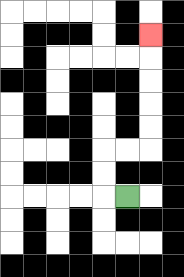{'start': '[5, 8]', 'end': '[6, 1]', 'path_directions': 'L,U,U,R,R,U,U,U,U,U', 'path_coordinates': '[[5, 8], [4, 8], [4, 7], [4, 6], [5, 6], [6, 6], [6, 5], [6, 4], [6, 3], [6, 2], [6, 1]]'}